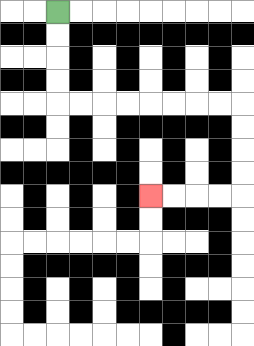{'start': '[2, 0]', 'end': '[6, 8]', 'path_directions': 'D,D,D,D,R,R,R,R,R,R,R,R,D,D,D,D,L,L,L,L', 'path_coordinates': '[[2, 0], [2, 1], [2, 2], [2, 3], [2, 4], [3, 4], [4, 4], [5, 4], [6, 4], [7, 4], [8, 4], [9, 4], [10, 4], [10, 5], [10, 6], [10, 7], [10, 8], [9, 8], [8, 8], [7, 8], [6, 8]]'}